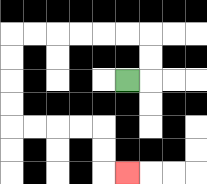{'start': '[5, 3]', 'end': '[5, 7]', 'path_directions': 'R,U,U,L,L,L,L,L,L,D,D,D,D,R,R,R,R,D,D,R', 'path_coordinates': '[[5, 3], [6, 3], [6, 2], [6, 1], [5, 1], [4, 1], [3, 1], [2, 1], [1, 1], [0, 1], [0, 2], [0, 3], [0, 4], [0, 5], [1, 5], [2, 5], [3, 5], [4, 5], [4, 6], [4, 7], [5, 7]]'}